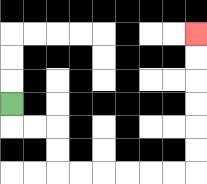{'start': '[0, 4]', 'end': '[8, 1]', 'path_directions': 'D,R,R,D,D,R,R,R,R,R,R,U,U,U,U,U,U', 'path_coordinates': '[[0, 4], [0, 5], [1, 5], [2, 5], [2, 6], [2, 7], [3, 7], [4, 7], [5, 7], [6, 7], [7, 7], [8, 7], [8, 6], [8, 5], [8, 4], [8, 3], [8, 2], [8, 1]]'}